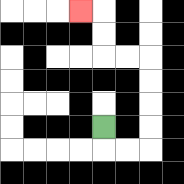{'start': '[4, 5]', 'end': '[3, 0]', 'path_directions': 'D,R,R,U,U,U,U,L,L,U,U,L', 'path_coordinates': '[[4, 5], [4, 6], [5, 6], [6, 6], [6, 5], [6, 4], [6, 3], [6, 2], [5, 2], [4, 2], [4, 1], [4, 0], [3, 0]]'}